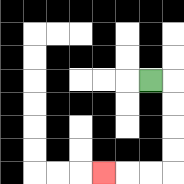{'start': '[6, 3]', 'end': '[4, 7]', 'path_directions': 'R,D,D,D,D,L,L,L', 'path_coordinates': '[[6, 3], [7, 3], [7, 4], [7, 5], [7, 6], [7, 7], [6, 7], [5, 7], [4, 7]]'}